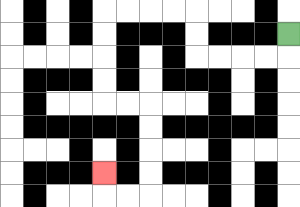{'start': '[12, 1]', 'end': '[4, 7]', 'path_directions': 'D,L,L,L,L,U,U,L,L,L,L,D,D,D,D,R,R,D,D,D,D,L,L,U', 'path_coordinates': '[[12, 1], [12, 2], [11, 2], [10, 2], [9, 2], [8, 2], [8, 1], [8, 0], [7, 0], [6, 0], [5, 0], [4, 0], [4, 1], [4, 2], [4, 3], [4, 4], [5, 4], [6, 4], [6, 5], [6, 6], [6, 7], [6, 8], [5, 8], [4, 8], [4, 7]]'}